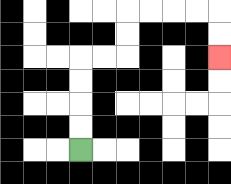{'start': '[3, 6]', 'end': '[9, 2]', 'path_directions': 'U,U,U,U,R,R,U,U,R,R,R,R,D,D', 'path_coordinates': '[[3, 6], [3, 5], [3, 4], [3, 3], [3, 2], [4, 2], [5, 2], [5, 1], [5, 0], [6, 0], [7, 0], [8, 0], [9, 0], [9, 1], [9, 2]]'}